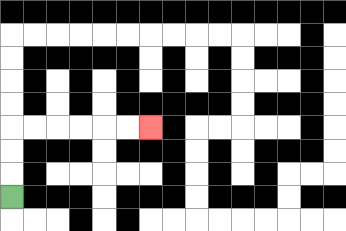{'start': '[0, 8]', 'end': '[6, 5]', 'path_directions': 'U,U,U,R,R,R,R,R,R', 'path_coordinates': '[[0, 8], [0, 7], [0, 6], [0, 5], [1, 5], [2, 5], [3, 5], [4, 5], [5, 5], [6, 5]]'}